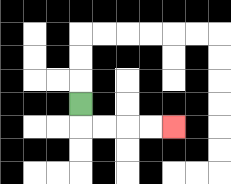{'start': '[3, 4]', 'end': '[7, 5]', 'path_directions': 'D,R,R,R,R', 'path_coordinates': '[[3, 4], [3, 5], [4, 5], [5, 5], [6, 5], [7, 5]]'}